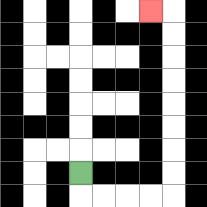{'start': '[3, 7]', 'end': '[6, 0]', 'path_directions': 'D,R,R,R,R,U,U,U,U,U,U,U,U,L', 'path_coordinates': '[[3, 7], [3, 8], [4, 8], [5, 8], [6, 8], [7, 8], [7, 7], [7, 6], [7, 5], [7, 4], [7, 3], [7, 2], [7, 1], [7, 0], [6, 0]]'}